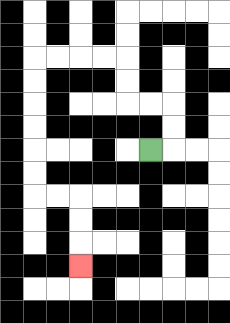{'start': '[6, 6]', 'end': '[3, 11]', 'path_directions': 'R,U,U,L,L,U,U,L,L,L,L,D,D,D,D,D,D,R,R,D,D,D', 'path_coordinates': '[[6, 6], [7, 6], [7, 5], [7, 4], [6, 4], [5, 4], [5, 3], [5, 2], [4, 2], [3, 2], [2, 2], [1, 2], [1, 3], [1, 4], [1, 5], [1, 6], [1, 7], [1, 8], [2, 8], [3, 8], [3, 9], [3, 10], [3, 11]]'}